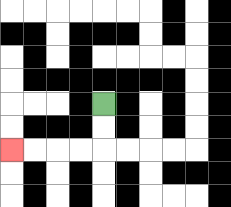{'start': '[4, 4]', 'end': '[0, 6]', 'path_directions': 'D,D,L,L,L,L', 'path_coordinates': '[[4, 4], [4, 5], [4, 6], [3, 6], [2, 6], [1, 6], [0, 6]]'}